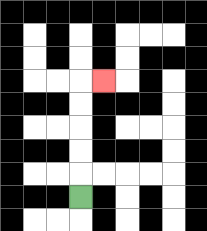{'start': '[3, 8]', 'end': '[4, 3]', 'path_directions': 'U,U,U,U,U,R', 'path_coordinates': '[[3, 8], [3, 7], [3, 6], [3, 5], [3, 4], [3, 3], [4, 3]]'}